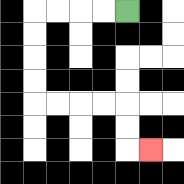{'start': '[5, 0]', 'end': '[6, 6]', 'path_directions': 'L,L,L,L,D,D,D,D,R,R,R,R,D,D,R', 'path_coordinates': '[[5, 0], [4, 0], [3, 0], [2, 0], [1, 0], [1, 1], [1, 2], [1, 3], [1, 4], [2, 4], [3, 4], [4, 4], [5, 4], [5, 5], [5, 6], [6, 6]]'}